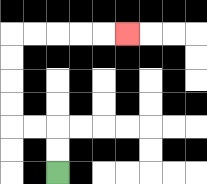{'start': '[2, 7]', 'end': '[5, 1]', 'path_directions': 'U,U,L,L,U,U,U,U,R,R,R,R,R', 'path_coordinates': '[[2, 7], [2, 6], [2, 5], [1, 5], [0, 5], [0, 4], [0, 3], [0, 2], [0, 1], [1, 1], [2, 1], [3, 1], [4, 1], [5, 1]]'}